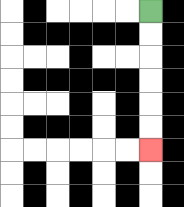{'start': '[6, 0]', 'end': '[6, 6]', 'path_directions': 'D,D,D,D,D,D', 'path_coordinates': '[[6, 0], [6, 1], [6, 2], [6, 3], [6, 4], [6, 5], [6, 6]]'}